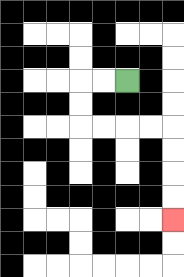{'start': '[5, 3]', 'end': '[7, 9]', 'path_directions': 'L,L,D,D,R,R,R,R,D,D,D,D', 'path_coordinates': '[[5, 3], [4, 3], [3, 3], [3, 4], [3, 5], [4, 5], [5, 5], [6, 5], [7, 5], [7, 6], [7, 7], [7, 8], [7, 9]]'}